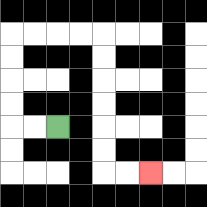{'start': '[2, 5]', 'end': '[6, 7]', 'path_directions': 'L,L,U,U,U,U,R,R,R,R,D,D,D,D,D,D,R,R', 'path_coordinates': '[[2, 5], [1, 5], [0, 5], [0, 4], [0, 3], [0, 2], [0, 1], [1, 1], [2, 1], [3, 1], [4, 1], [4, 2], [4, 3], [4, 4], [4, 5], [4, 6], [4, 7], [5, 7], [6, 7]]'}